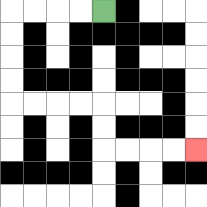{'start': '[4, 0]', 'end': '[8, 6]', 'path_directions': 'L,L,L,L,D,D,D,D,R,R,R,R,D,D,R,R,R,R', 'path_coordinates': '[[4, 0], [3, 0], [2, 0], [1, 0], [0, 0], [0, 1], [0, 2], [0, 3], [0, 4], [1, 4], [2, 4], [3, 4], [4, 4], [4, 5], [4, 6], [5, 6], [6, 6], [7, 6], [8, 6]]'}